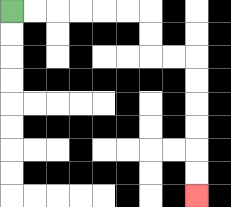{'start': '[0, 0]', 'end': '[8, 8]', 'path_directions': 'R,R,R,R,R,R,D,D,R,R,D,D,D,D,D,D', 'path_coordinates': '[[0, 0], [1, 0], [2, 0], [3, 0], [4, 0], [5, 0], [6, 0], [6, 1], [6, 2], [7, 2], [8, 2], [8, 3], [8, 4], [8, 5], [8, 6], [8, 7], [8, 8]]'}